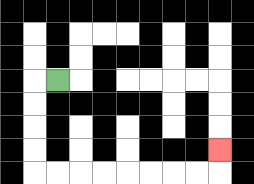{'start': '[2, 3]', 'end': '[9, 6]', 'path_directions': 'L,D,D,D,D,R,R,R,R,R,R,R,R,U', 'path_coordinates': '[[2, 3], [1, 3], [1, 4], [1, 5], [1, 6], [1, 7], [2, 7], [3, 7], [4, 7], [5, 7], [6, 7], [7, 7], [8, 7], [9, 7], [9, 6]]'}